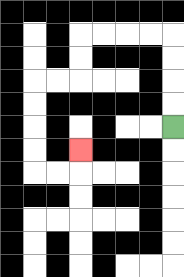{'start': '[7, 5]', 'end': '[3, 6]', 'path_directions': 'U,U,U,U,L,L,L,L,D,D,L,L,D,D,D,D,R,R,U', 'path_coordinates': '[[7, 5], [7, 4], [7, 3], [7, 2], [7, 1], [6, 1], [5, 1], [4, 1], [3, 1], [3, 2], [3, 3], [2, 3], [1, 3], [1, 4], [1, 5], [1, 6], [1, 7], [2, 7], [3, 7], [3, 6]]'}